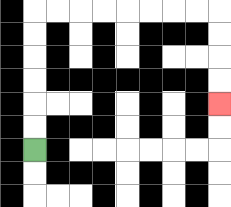{'start': '[1, 6]', 'end': '[9, 4]', 'path_directions': 'U,U,U,U,U,U,R,R,R,R,R,R,R,R,D,D,D,D', 'path_coordinates': '[[1, 6], [1, 5], [1, 4], [1, 3], [1, 2], [1, 1], [1, 0], [2, 0], [3, 0], [4, 0], [5, 0], [6, 0], [7, 0], [8, 0], [9, 0], [9, 1], [9, 2], [9, 3], [9, 4]]'}